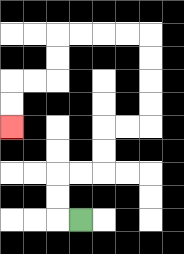{'start': '[3, 9]', 'end': '[0, 5]', 'path_directions': 'L,U,U,R,R,U,U,R,R,U,U,U,U,L,L,L,L,D,D,L,L,D,D', 'path_coordinates': '[[3, 9], [2, 9], [2, 8], [2, 7], [3, 7], [4, 7], [4, 6], [4, 5], [5, 5], [6, 5], [6, 4], [6, 3], [6, 2], [6, 1], [5, 1], [4, 1], [3, 1], [2, 1], [2, 2], [2, 3], [1, 3], [0, 3], [0, 4], [0, 5]]'}